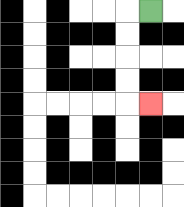{'start': '[6, 0]', 'end': '[6, 4]', 'path_directions': 'L,D,D,D,D,R', 'path_coordinates': '[[6, 0], [5, 0], [5, 1], [5, 2], [5, 3], [5, 4], [6, 4]]'}